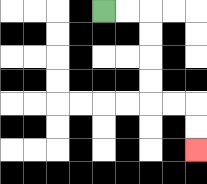{'start': '[4, 0]', 'end': '[8, 6]', 'path_directions': 'R,R,D,D,D,D,R,R,D,D', 'path_coordinates': '[[4, 0], [5, 0], [6, 0], [6, 1], [6, 2], [6, 3], [6, 4], [7, 4], [8, 4], [8, 5], [8, 6]]'}